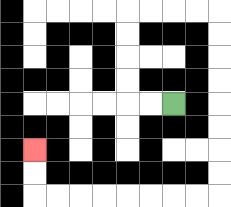{'start': '[7, 4]', 'end': '[1, 6]', 'path_directions': 'L,L,U,U,U,U,R,R,R,R,D,D,D,D,D,D,D,D,L,L,L,L,L,L,L,L,U,U', 'path_coordinates': '[[7, 4], [6, 4], [5, 4], [5, 3], [5, 2], [5, 1], [5, 0], [6, 0], [7, 0], [8, 0], [9, 0], [9, 1], [9, 2], [9, 3], [9, 4], [9, 5], [9, 6], [9, 7], [9, 8], [8, 8], [7, 8], [6, 8], [5, 8], [4, 8], [3, 8], [2, 8], [1, 8], [1, 7], [1, 6]]'}